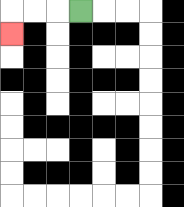{'start': '[3, 0]', 'end': '[0, 1]', 'path_directions': 'L,L,L,D', 'path_coordinates': '[[3, 0], [2, 0], [1, 0], [0, 0], [0, 1]]'}